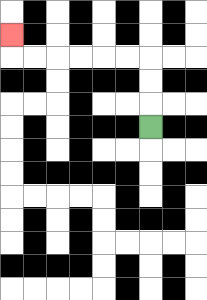{'start': '[6, 5]', 'end': '[0, 1]', 'path_directions': 'U,U,U,L,L,L,L,L,L,U', 'path_coordinates': '[[6, 5], [6, 4], [6, 3], [6, 2], [5, 2], [4, 2], [3, 2], [2, 2], [1, 2], [0, 2], [0, 1]]'}